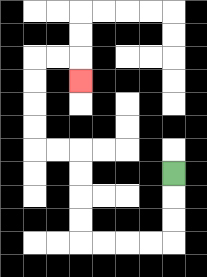{'start': '[7, 7]', 'end': '[3, 3]', 'path_directions': 'D,D,D,L,L,L,L,U,U,U,U,L,L,U,U,U,U,R,R,D', 'path_coordinates': '[[7, 7], [7, 8], [7, 9], [7, 10], [6, 10], [5, 10], [4, 10], [3, 10], [3, 9], [3, 8], [3, 7], [3, 6], [2, 6], [1, 6], [1, 5], [1, 4], [1, 3], [1, 2], [2, 2], [3, 2], [3, 3]]'}